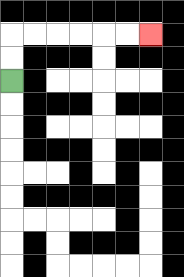{'start': '[0, 3]', 'end': '[6, 1]', 'path_directions': 'U,U,R,R,R,R,R,R', 'path_coordinates': '[[0, 3], [0, 2], [0, 1], [1, 1], [2, 1], [3, 1], [4, 1], [5, 1], [6, 1]]'}